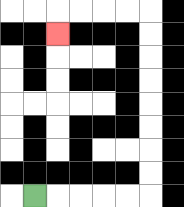{'start': '[1, 8]', 'end': '[2, 1]', 'path_directions': 'R,R,R,R,R,U,U,U,U,U,U,U,U,L,L,L,L,D', 'path_coordinates': '[[1, 8], [2, 8], [3, 8], [4, 8], [5, 8], [6, 8], [6, 7], [6, 6], [6, 5], [6, 4], [6, 3], [6, 2], [6, 1], [6, 0], [5, 0], [4, 0], [3, 0], [2, 0], [2, 1]]'}